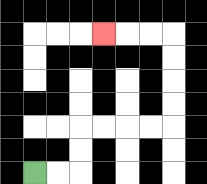{'start': '[1, 7]', 'end': '[4, 1]', 'path_directions': 'R,R,U,U,R,R,R,R,U,U,U,U,L,L,L', 'path_coordinates': '[[1, 7], [2, 7], [3, 7], [3, 6], [3, 5], [4, 5], [5, 5], [6, 5], [7, 5], [7, 4], [7, 3], [7, 2], [7, 1], [6, 1], [5, 1], [4, 1]]'}